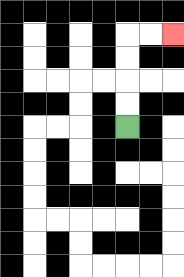{'start': '[5, 5]', 'end': '[7, 1]', 'path_directions': 'U,U,U,U,R,R', 'path_coordinates': '[[5, 5], [5, 4], [5, 3], [5, 2], [5, 1], [6, 1], [7, 1]]'}